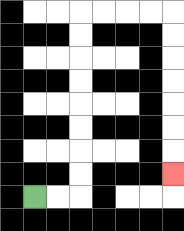{'start': '[1, 8]', 'end': '[7, 7]', 'path_directions': 'R,R,U,U,U,U,U,U,U,U,R,R,R,R,D,D,D,D,D,D,D', 'path_coordinates': '[[1, 8], [2, 8], [3, 8], [3, 7], [3, 6], [3, 5], [3, 4], [3, 3], [3, 2], [3, 1], [3, 0], [4, 0], [5, 0], [6, 0], [7, 0], [7, 1], [7, 2], [7, 3], [7, 4], [7, 5], [7, 6], [7, 7]]'}